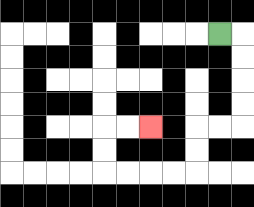{'start': '[9, 1]', 'end': '[6, 5]', 'path_directions': 'R,D,D,D,D,L,L,D,D,L,L,L,L,U,U,R,R', 'path_coordinates': '[[9, 1], [10, 1], [10, 2], [10, 3], [10, 4], [10, 5], [9, 5], [8, 5], [8, 6], [8, 7], [7, 7], [6, 7], [5, 7], [4, 7], [4, 6], [4, 5], [5, 5], [6, 5]]'}